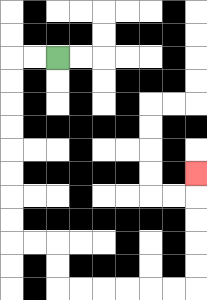{'start': '[2, 2]', 'end': '[8, 7]', 'path_directions': 'L,L,D,D,D,D,D,D,D,D,R,R,D,D,R,R,R,R,R,R,U,U,U,U,U', 'path_coordinates': '[[2, 2], [1, 2], [0, 2], [0, 3], [0, 4], [0, 5], [0, 6], [0, 7], [0, 8], [0, 9], [0, 10], [1, 10], [2, 10], [2, 11], [2, 12], [3, 12], [4, 12], [5, 12], [6, 12], [7, 12], [8, 12], [8, 11], [8, 10], [8, 9], [8, 8], [8, 7]]'}